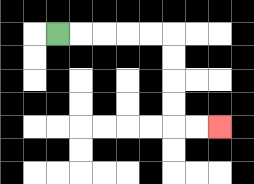{'start': '[2, 1]', 'end': '[9, 5]', 'path_directions': 'R,R,R,R,R,D,D,D,D,R,R', 'path_coordinates': '[[2, 1], [3, 1], [4, 1], [5, 1], [6, 1], [7, 1], [7, 2], [7, 3], [7, 4], [7, 5], [8, 5], [9, 5]]'}